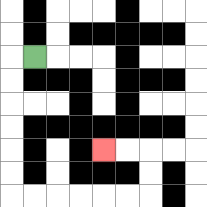{'start': '[1, 2]', 'end': '[4, 6]', 'path_directions': 'L,D,D,D,D,D,D,R,R,R,R,R,R,U,U,L,L', 'path_coordinates': '[[1, 2], [0, 2], [0, 3], [0, 4], [0, 5], [0, 6], [0, 7], [0, 8], [1, 8], [2, 8], [3, 8], [4, 8], [5, 8], [6, 8], [6, 7], [6, 6], [5, 6], [4, 6]]'}